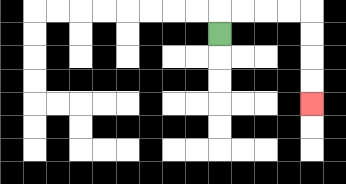{'start': '[9, 1]', 'end': '[13, 4]', 'path_directions': 'U,R,R,R,R,D,D,D,D', 'path_coordinates': '[[9, 1], [9, 0], [10, 0], [11, 0], [12, 0], [13, 0], [13, 1], [13, 2], [13, 3], [13, 4]]'}